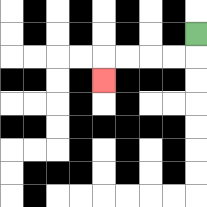{'start': '[8, 1]', 'end': '[4, 3]', 'path_directions': 'D,L,L,L,L,D', 'path_coordinates': '[[8, 1], [8, 2], [7, 2], [6, 2], [5, 2], [4, 2], [4, 3]]'}